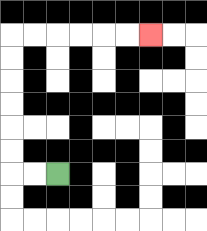{'start': '[2, 7]', 'end': '[6, 1]', 'path_directions': 'L,L,U,U,U,U,U,U,R,R,R,R,R,R', 'path_coordinates': '[[2, 7], [1, 7], [0, 7], [0, 6], [0, 5], [0, 4], [0, 3], [0, 2], [0, 1], [1, 1], [2, 1], [3, 1], [4, 1], [5, 1], [6, 1]]'}